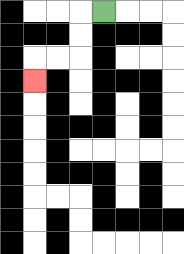{'start': '[4, 0]', 'end': '[1, 3]', 'path_directions': 'L,D,D,L,L,D', 'path_coordinates': '[[4, 0], [3, 0], [3, 1], [3, 2], [2, 2], [1, 2], [1, 3]]'}